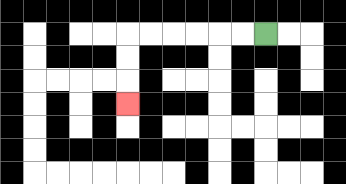{'start': '[11, 1]', 'end': '[5, 4]', 'path_directions': 'L,L,L,L,L,L,D,D,D', 'path_coordinates': '[[11, 1], [10, 1], [9, 1], [8, 1], [7, 1], [6, 1], [5, 1], [5, 2], [5, 3], [5, 4]]'}